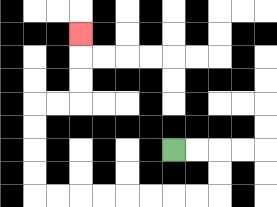{'start': '[7, 6]', 'end': '[3, 1]', 'path_directions': 'R,R,D,D,L,L,L,L,L,L,L,L,U,U,U,U,R,R,U,U,U', 'path_coordinates': '[[7, 6], [8, 6], [9, 6], [9, 7], [9, 8], [8, 8], [7, 8], [6, 8], [5, 8], [4, 8], [3, 8], [2, 8], [1, 8], [1, 7], [1, 6], [1, 5], [1, 4], [2, 4], [3, 4], [3, 3], [3, 2], [3, 1]]'}